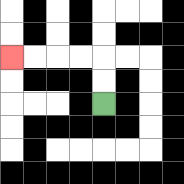{'start': '[4, 4]', 'end': '[0, 2]', 'path_directions': 'U,U,L,L,L,L', 'path_coordinates': '[[4, 4], [4, 3], [4, 2], [3, 2], [2, 2], [1, 2], [0, 2]]'}